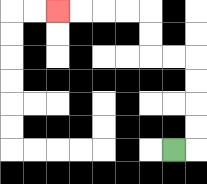{'start': '[7, 6]', 'end': '[2, 0]', 'path_directions': 'R,U,U,U,U,L,L,U,U,L,L,L,L', 'path_coordinates': '[[7, 6], [8, 6], [8, 5], [8, 4], [8, 3], [8, 2], [7, 2], [6, 2], [6, 1], [6, 0], [5, 0], [4, 0], [3, 0], [2, 0]]'}